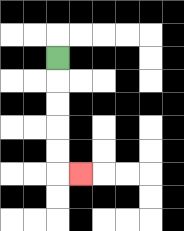{'start': '[2, 2]', 'end': '[3, 7]', 'path_directions': 'D,D,D,D,D,R', 'path_coordinates': '[[2, 2], [2, 3], [2, 4], [2, 5], [2, 6], [2, 7], [3, 7]]'}